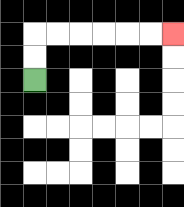{'start': '[1, 3]', 'end': '[7, 1]', 'path_directions': 'U,U,R,R,R,R,R,R', 'path_coordinates': '[[1, 3], [1, 2], [1, 1], [2, 1], [3, 1], [4, 1], [5, 1], [6, 1], [7, 1]]'}